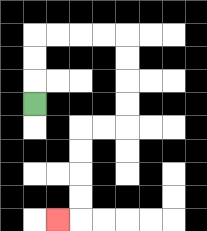{'start': '[1, 4]', 'end': '[2, 9]', 'path_directions': 'U,U,U,R,R,R,R,D,D,D,D,L,L,D,D,D,D,L', 'path_coordinates': '[[1, 4], [1, 3], [1, 2], [1, 1], [2, 1], [3, 1], [4, 1], [5, 1], [5, 2], [5, 3], [5, 4], [5, 5], [4, 5], [3, 5], [3, 6], [3, 7], [3, 8], [3, 9], [2, 9]]'}